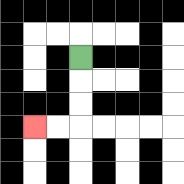{'start': '[3, 2]', 'end': '[1, 5]', 'path_directions': 'D,D,D,L,L', 'path_coordinates': '[[3, 2], [3, 3], [3, 4], [3, 5], [2, 5], [1, 5]]'}